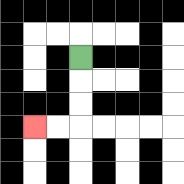{'start': '[3, 2]', 'end': '[1, 5]', 'path_directions': 'D,D,D,L,L', 'path_coordinates': '[[3, 2], [3, 3], [3, 4], [3, 5], [2, 5], [1, 5]]'}